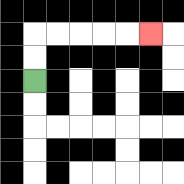{'start': '[1, 3]', 'end': '[6, 1]', 'path_directions': 'U,U,R,R,R,R,R', 'path_coordinates': '[[1, 3], [1, 2], [1, 1], [2, 1], [3, 1], [4, 1], [5, 1], [6, 1]]'}